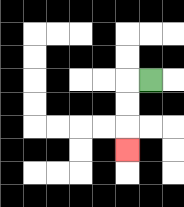{'start': '[6, 3]', 'end': '[5, 6]', 'path_directions': 'L,D,D,D', 'path_coordinates': '[[6, 3], [5, 3], [5, 4], [5, 5], [5, 6]]'}